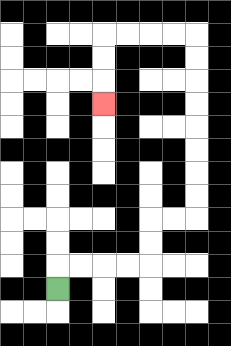{'start': '[2, 12]', 'end': '[4, 4]', 'path_directions': 'U,R,R,R,R,U,U,R,R,U,U,U,U,U,U,U,U,L,L,L,L,D,D,D', 'path_coordinates': '[[2, 12], [2, 11], [3, 11], [4, 11], [5, 11], [6, 11], [6, 10], [6, 9], [7, 9], [8, 9], [8, 8], [8, 7], [8, 6], [8, 5], [8, 4], [8, 3], [8, 2], [8, 1], [7, 1], [6, 1], [5, 1], [4, 1], [4, 2], [4, 3], [4, 4]]'}